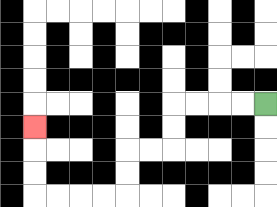{'start': '[11, 4]', 'end': '[1, 5]', 'path_directions': 'L,L,L,L,D,D,L,L,D,D,L,L,L,L,U,U,U', 'path_coordinates': '[[11, 4], [10, 4], [9, 4], [8, 4], [7, 4], [7, 5], [7, 6], [6, 6], [5, 6], [5, 7], [5, 8], [4, 8], [3, 8], [2, 8], [1, 8], [1, 7], [1, 6], [1, 5]]'}